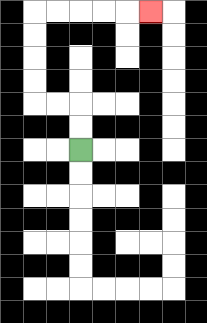{'start': '[3, 6]', 'end': '[6, 0]', 'path_directions': 'U,U,L,L,U,U,U,U,R,R,R,R,R', 'path_coordinates': '[[3, 6], [3, 5], [3, 4], [2, 4], [1, 4], [1, 3], [1, 2], [1, 1], [1, 0], [2, 0], [3, 0], [4, 0], [5, 0], [6, 0]]'}